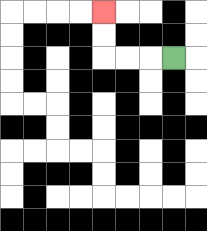{'start': '[7, 2]', 'end': '[4, 0]', 'path_directions': 'L,L,L,U,U', 'path_coordinates': '[[7, 2], [6, 2], [5, 2], [4, 2], [4, 1], [4, 0]]'}